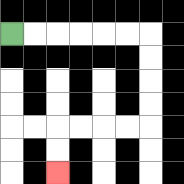{'start': '[0, 1]', 'end': '[2, 7]', 'path_directions': 'R,R,R,R,R,R,D,D,D,D,L,L,L,L,D,D', 'path_coordinates': '[[0, 1], [1, 1], [2, 1], [3, 1], [4, 1], [5, 1], [6, 1], [6, 2], [6, 3], [6, 4], [6, 5], [5, 5], [4, 5], [3, 5], [2, 5], [2, 6], [2, 7]]'}